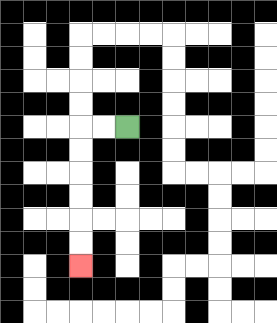{'start': '[5, 5]', 'end': '[3, 11]', 'path_directions': 'L,L,D,D,D,D,D,D', 'path_coordinates': '[[5, 5], [4, 5], [3, 5], [3, 6], [3, 7], [3, 8], [3, 9], [3, 10], [3, 11]]'}